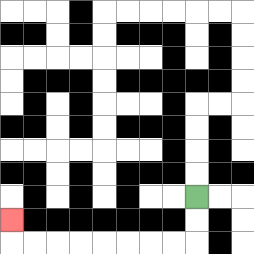{'start': '[8, 8]', 'end': '[0, 9]', 'path_directions': 'D,D,L,L,L,L,L,L,L,L,U', 'path_coordinates': '[[8, 8], [8, 9], [8, 10], [7, 10], [6, 10], [5, 10], [4, 10], [3, 10], [2, 10], [1, 10], [0, 10], [0, 9]]'}